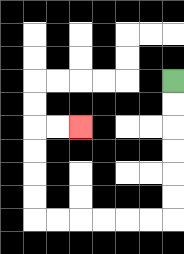{'start': '[7, 3]', 'end': '[3, 5]', 'path_directions': 'D,D,D,D,D,D,L,L,L,L,L,L,U,U,U,U,R,R', 'path_coordinates': '[[7, 3], [7, 4], [7, 5], [7, 6], [7, 7], [7, 8], [7, 9], [6, 9], [5, 9], [4, 9], [3, 9], [2, 9], [1, 9], [1, 8], [1, 7], [1, 6], [1, 5], [2, 5], [3, 5]]'}